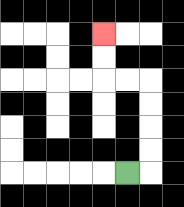{'start': '[5, 7]', 'end': '[4, 1]', 'path_directions': 'R,U,U,U,U,L,L,U,U', 'path_coordinates': '[[5, 7], [6, 7], [6, 6], [6, 5], [6, 4], [6, 3], [5, 3], [4, 3], [4, 2], [4, 1]]'}